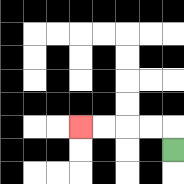{'start': '[7, 6]', 'end': '[3, 5]', 'path_directions': 'U,L,L,L,L', 'path_coordinates': '[[7, 6], [7, 5], [6, 5], [5, 5], [4, 5], [3, 5]]'}